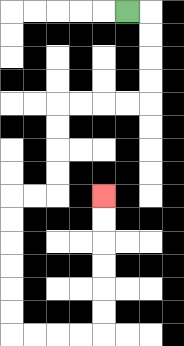{'start': '[5, 0]', 'end': '[4, 8]', 'path_directions': 'R,D,D,D,D,L,L,L,L,D,D,D,D,L,L,D,D,D,D,D,D,R,R,R,R,U,U,U,U,U,U', 'path_coordinates': '[[5, 0], [6, 0], [6, 1], [6, 2], [6, 3], [6, 4], [5, 4], [4, 4], [3, 4], [2, 4], [2, 5], [2, 6], [2, 7], [2, 8], [1, 8], [0, 8], [0, 9], [0, 10], [0, 11], [0, 12], [0, 13], [0, 14], [1, 14], [2, 14], [3, 14], [4, 14], [4, 13], [4, 12], [4, 11], [4, 10], [4, 9], [4, 8]]'}